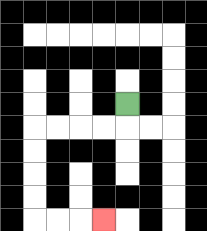{'start': '[5, 4]', 'end': '[4, 9]', 'path_directions': 'D,L,L,L,L,D,D,D,D,R,R,R', 'path_coordinates': '[[5, 4], [5, 5], [4, 5], [3, 5], [2, 5], [1, 5], [1, 6], [1, 7], [1, 8], [1, 9], [2, 9], [3, 9], [4, 9]]'}